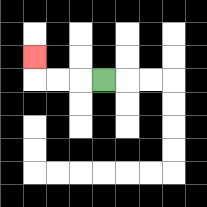{'start': '[4, 3]', 'end': '[1, 2]', 'path_directions': 'L,L,L,U', 'path_coordinates': '[[4, 3], [3, 3], [2, 3], [1, 3], [1, 2]]'}